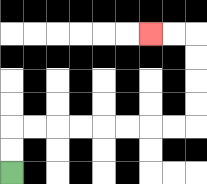{'start': '[0, 7]', 'end': '[6, 1]', 'path_directions': 'U,U,R,R,R,R,R,R,R,R,U,U,U,U,L,L', 'path_coordinates': '[[0, 7], [0, 6], [0, 5], [1, 5], [2, 5], [3, 5], [4, 5], [5, 5], [6, 5], [7, 5], [8, 5], [8, 4], [8, 3], [8, 2], [8, 1], [7, 1], [6, 1]]'}